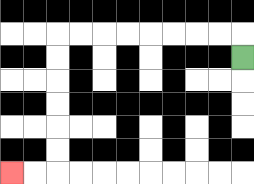{'start': '[10, 2]', 'end': '[0, 7]', 'path_directions': 'U,L,L,L,L,L,L,L,L,D,D,D,D,D,D,L,L', 'path_coordinates': '[[10, 2], [10, 1], [9, 1], [8, 1], [7, 1], [6, 1], [5, 1], [4, 1], [3, 1], [2, 1], [2, 2], [2, 3], [2, 4], [2, 5], [2, 6], [2, 7], [1, 7], [0, 7]]'}